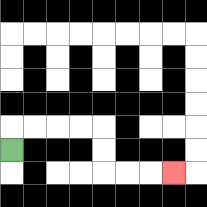{'start': '[0, 6]', 'end': '[7, 7]', 'path_directions': 'U,R,R,R,R,D,D,R,R,R', 'path_coordinates': '[[0, 6], [0, 5], [1, 5], [2, 5], [3, 5], [4, 5], [4, 6], [4, 7], [5, 7], [6, 7], [7, 7]]'}